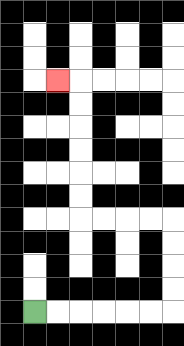{'start': '[1, 13]', 'end': '[2, 3]', 'path_directions': 'R,R,R,R,R,R,U,U,U,U,L,L,L,L,U,U,U,U,U,U,L', 'path_coordinates': '[[1, 13], [2, 13], [3, 13], [4, 13], [5, 13], [6, 13], [7, 13], [7, 12], [7, 11], [7, 10], [7, 9], [6, 9], [5, 9], [4, 9], [3, 9], [3, 8], [3, 7], [3, 6], [3, 5], [3, 4], [3, 3], [2, 3]]'}